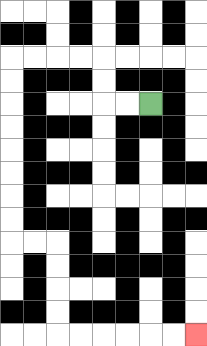{'start': '[6, 4]', 'end': '[8, 14]', 'path_directions': 'L,L,U,U,L,L,L,L,D,D,D,D,D,D,D,D,R,R,D,D,D,D,R,R,R,R,R,R', 'path_coordinates': '[[6, 4], [5, 4], [4, 4], [4, 3], [4, 2], [3, 2], [2, 2], [1, 2], [0, 2], [0, 3], [0, 4], [0, 5], [0, 6], [0, 7], [0, 8], [0, 9], [0, 10], [1, 10], [2, 10], [2, 11], [2, 12], [2, 13], [2, 14], [3, 14], [4, 14], [5, 14], [6, 14], [7, 14], [8, 14]]'}